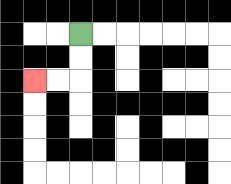{'start': '[3, 1]', 'end': '[1, 3]', 'path_directions': 'D,D,L,L', 'path_coordinates': '[[3, 1], [3, 2], [3, 3], [2, 3], [1, 3]]'}